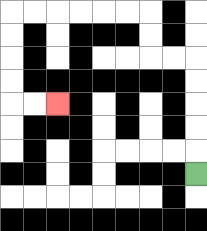{'start': '[8, 7]', 'end': '[2, 4]', 'path_directions': 'U,U,U,U,U,L,L,U,U,L,L,L,L,L,L,D,D,D,D,R,R', 'path_coordinates': '[[8, 7], [8, 6], [8, 5], [8, 4], [8, 3], [8, 2], [7, 2], [6, 2], [6, 1], [6, 0], [5, 0], [4, 0], [3, 0], [2, 0], [1, 0], [0, 0], [0, 1], [0, 2], [0, 3], [0, 4], [1, 4], [2, 4]]'}